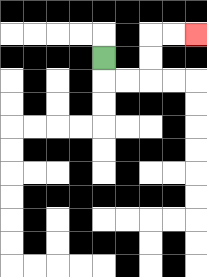{'start': '[4, 2]', 'end': '[8, 1]', 'path_directions': 'D,R,R,U,U,R,R', 'path_coordinates': '[[4, 2], [4, 3], [5, 3], [6, 3], [6, 2], [6, 1], [7, 1], [8, 1]]'}